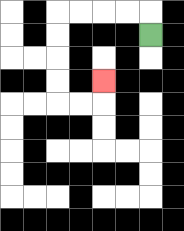{'start': '[6, 1]', 'end': '[4, 3]', 'path_directions': 'U,L,L,L,L,D,D,D,D,R,R,U', 'path_coordinates': '[[6, 1], [6, 0], [5, 0], [4, 0], [3, 0], [2, 0], [2, 1], [2, 2], [2, 3], [2, 4], [3, 4], [4, 4], [4, 3]]'}